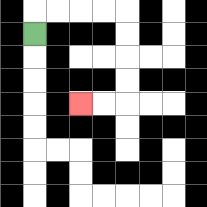{'start': '[1, 1]', 'end': '[3, 4]', 'path_directions': 'U,R,R,R,R,D,D,D,D,L,L', 'path_coordinates': '[[1, 1], [1, 0], [2, 0], [3, 0], [4, 0], [5, 0], [5, 1], [5, 2], [5, 3], [5, 4], [4, 4], [3, 4]]'}